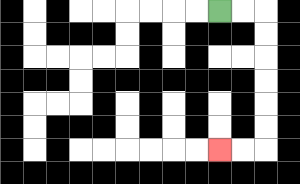{'start': '[9, 0]', 'end': '[9, 6]', 'path_directions': 'R,R,D,D,D,D,D,D,L,L', 'path_coordinates': '[[9, 0], [10, 0], [11, 0], [11, 1], [11, 2], [11, 3], [11, 4], [11, 5], [11, 6], [10, 6], [9, 6]]'}